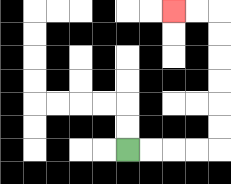{'start': '[5, 6]', 'end': '[7, 0]', 'path_directions': 'R,R,R,R,U,U,U,U,U,U,L,L', 'path_coordinates': '[[5, 6], [6, 6], [7, 6], [8, 6], [9, 6], [9, 5], [9, 4], [9, 3], [9, 2], [9, 1], [9, 0], [8, 0], [7, 0]]'}